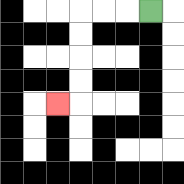{'start': '[6, 0]', 'end': '[2, 4]', 'path_directions': 'L,L,L,D,D,D,D,L', 'path_coordinates': '[[6, 0], [5, 0], [4, 0], [3, 0], [3, 1], [3, 2], [3, 3], [3, 4], [2, 4]]'}